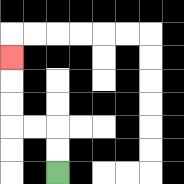{'start': '[2, 7]', 'end': '[0, 2]', 'path_directions': 'U,U,L,L,U,U,U', 'path_coordinates': '[[2, 7], [2, 6], [2, 5], [1, 5], [0, 5], [0, 4], [0, 3], [0, 2]]'}